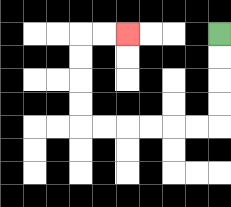{'start': '[9, 1]', 'end': '[5, 1]', 'path_directions': 'D,D,D,D,L,L,L,L,L,L,U,U,U,U,R,R', 'path_coordinates': '[[9, 1], [9, 2], [9, 3], [9, 4], [9, 5], [8, 5], [7, 5], [6, 5], [5, 5], [4, 5], [3, 5], [3, 4], [3, 3], [3, 2], [3, 1], [4, 1], [5, 1]]'}